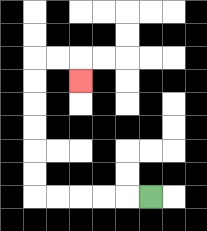{'start': '[6, 8]', 'end': '[3, 3]', 'path_directions': 'L,L,L,L,L,U,U,U,U,U,U,R,R,D', 'path_coordinates': '[[6, 8], [5, 8], [4, 8], [3, 8], [2, 8], [1, 8], [1, 7], [1, 6], [1, 5], [1, 4], [1, 3], [1, 2], [2, 2], [3, 2], [3, 3]]'}